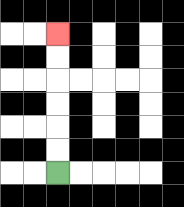{'start': '[2, 7]', 'end': '[2, 1]', 'path_directions': 'U,U,U,U,U,U', 'path_coordinates': '[[2, 7], [2, 6], [2, 5], [2, 4], [2, 3], [2, 2], [2, 1]]'}